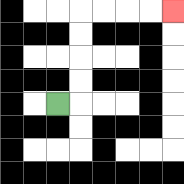{'start': '[2, 4]', 'end': '[7, 0]', 'path_directions': 'R,U,U,U,U,R,R,R,R', 'path_coordinates': '[[2, 4], [3, 4], [3, 3], [3, 2], [3, 1], [3, 0], [4, 0], [5, 0], [6, 0], [7, 0]]'}